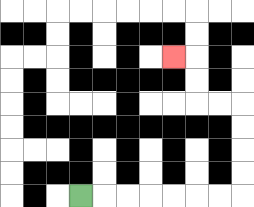{'start': '[3, 8]', 'end': '[7, 2]', 'path_directions': 'R,R,R,R,R,R,R,U,U,U,U,L,L,U,U,L', 'path_coordinates': '[[3, 8], [4, 8], [5, 8], [6, 8], [7, 8], [8, 8], [9, 8], [10, 8], [10, 7], [10, 6], [10, 5], [10, 4], [9, 4], [8, 4], [8, 3], [8, 2], [7, 2]]'}